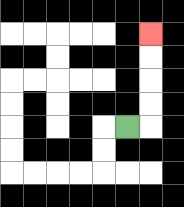{'start': '[5, 5]', 'end': '[6, 1]', 'path_directions': 'R,U,U,U,U', 'path_coordinates': '[[5, 5], [6, 5], [6, 4], [6, 3], [6, 2], [6, 1]]'}